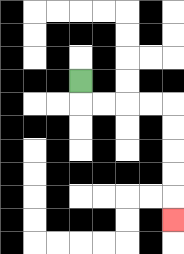{'start': '[3, 3]', 'end': '[7, 9]', 'path_directions': 'D,R,R,R,R,D,D,D,D,D', 'path_coordinates': '[[3, 3], [3, 4], [4, 4], [5, 4], [6, 4], [7, 4], [7, 5], [7, 6], [7, 7], [7, 8], [7, 9]]'}